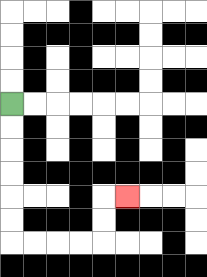{'start': '[0, 4]', 'end': '[5, 8]', 'path_directions': 'D,D,D,D,D,D,R,R,R,R,U,U,R', 'path_coordinates': '[[0, 4], [0, 5], [0, 6], [0, 7], [0, 8], [0, 9], [0, 10], [1, 10], [2, 10], [3, 10], [4, 10], [4, 9], [4, 8], [5, 8]]'}